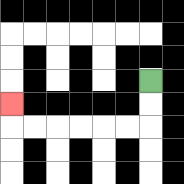{'start': '[6, 3]', 'end': '[0, 4]', 'path_directions': 'D,D,L,L,L,L,L,L,U', 'path_coordinates': '[[6, 3], [6, 4], [6, 5], [5, 5], [4, 5], [3, 5], [2, 5], [1, 5], [0, 5], [0, 4]]'}